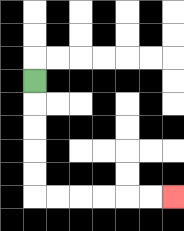{'start': '[1, 3]', 'end': '[7, 8]', 'path_directions': 'D,D,D,D,D,R,R,R,R,R,R', 'path_coordinates': '[[1, 3], [1, 4], [1, 5], [1, 6], [1, 7], [1, 8], [2, 8], [3, 8], [4, 8], [5, 8], [6, 8], [7, 8]]'}